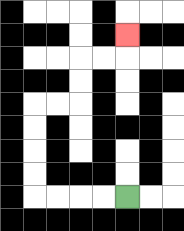{'start': '[5, 8]', 'end': '[5, 1]', 'path_directions': 'L,L,L,L,U,U,U,U,R,R,U,U,R,R,U', 'path_coordinates': '[[5, 8], [4, 8], [3, 8], [2, 8], [1, 8], [1, 7], [1, 6], [1, 5], [1, 4], [2, 4], [3, 4], [3, 3], [3, 2], [4, 2], [5, 2], [5, 1]]'}